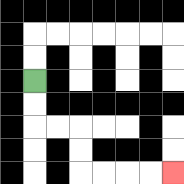{'start': '[1, 3]', 'end': '[7, 7]', 'path_directions': 'D,D,R,R,D,D,R,R,R,R', 'path_coordinates': '[[1, 3], [1, 4], [1, 5], [2, 5], [3, 5], [3, 6], [3, 7], [4, 7], [5, 7], [6, 7], [7, 7]]'}